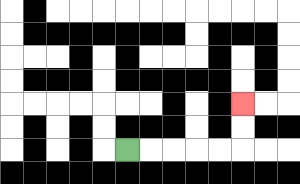{'start': '[5, 6]', 'end': '[10, 4]', 'path_directions': 'R,R,R,R,R,U,U', 'path_coordinates': '[[5, 6], [6, 6], [7, 6], [8, 6], [9, 6], [10, 6], [10, 5], [10, 4]]'}